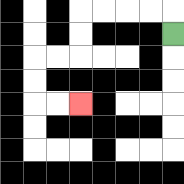{'start': '[7, 1]', 'end': '[3, 4]', 'path_directions': 'U,L,L,L,L,D,D,L,L,D,D,R,R', 'path_coordinates': '[[7, 1], [7, 0], [6, 0], [5, 0], [4, 0], [3, 0], [3, 1], [3, 2], [2, 2], [1, 2], [1, 3], [1, 4], [2, 4], [3, 4]]'}